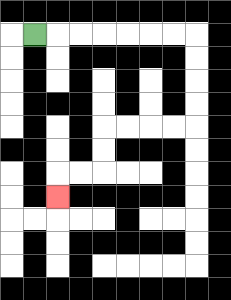{'start': '[1, 1]', 'end': '[2, 8]', 'path_directions': 'R,R,R,R,R,R,R,D,D,D,D,L,L,L,L,D,D,L,L,D', 'path_coordinates': '[[1, 1], [2, 1], [3, 1], [4, 1], [5, 1], [6, 1], [7, 1], [8, 1], [8, 2], [8, 3], [8, 4], [8, 5], [7, 5], [6, 5], [5, 5], [4, 5], [4, 6], [4, 7], [3, 7], [2, 7], [2, 8]]'}